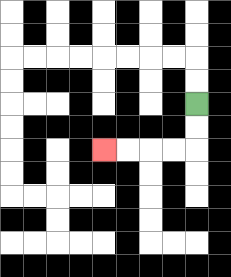{'start': '[8, 4]', 'end': '[4, 6]', 'path_directions': 'D,D,L,L,L,L', 'path_coordinates': '[[8, 4], [8, 5], [8, 6], [7, 6], [6, 6], [5, 6], [4, 6]]'}